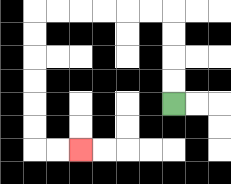{'start': '[7, 4]', 'end': '[3, 6]', 'path_directions': 'U,U,U,U,L,L,L,L,L,L,D,D,D,D,D,D,R,R', 'path_coordinates': '[[7, 4], [7, 3], [7, 2], [7, 1], [7, 0], [6, 0], [5, 0], [4, 0], [3, 0], [2, 0], [1, 0], [1, 1], [1, 2], [1, 3], [1, 4], [1, 5], [1, 6], [2, 6], [3, 6]]'}